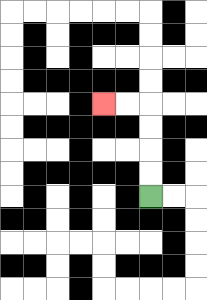{'start': '[6, 8]', 'end': '[4, 4]', 'path_directions': 'U,U,U,U,L,L', 'path_coordinates': '[[6, 8], [6, 7], [6, 6], [6, 5], [6, 4], [5, 4], [4, 4]]'}